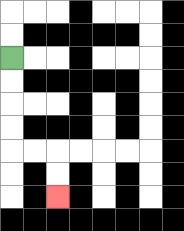{'start': '[0, 2]', 'end': '[2, 8]', 'path_directions': 'D,D,D,D,R,R,D,D', 'path_coordinates': '[[0, 2], [0, 3], [0, 4], [0, 5], [0, 6], [1, 6], [2, 6], [2, 7], [2, 8]]'}